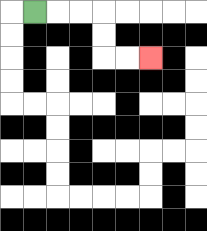{'start': '[1, 0]', 'end': '[6, 2]', 'path_directions': 'R,R,R,D,D,R,R', 'path_coordinates': '[[1, 0], [2, 0], [3, 0], [4, 0], [4, 1], [4, 2], [5, 2], [6, 2]]'}